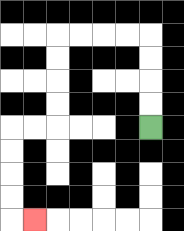{'start': '[6, 5]', 'end': '[1, 9]', 'path_directions': 'U,U,U,U,L,L,L,L,D,D,D,D,L,L,D,D,D,D,R', 'path_coordinates': '[[6, 5], [6, 4], [6, 3], [6, 2], [6, 1], [5, 1], [4, 1], [3, 1], [2, 1], [2, 2], [2, 3], [2, 4], [2, 5], [1, 5], [0, 5], [0, 6], [0, 7], [0, 8], [0, 9], [1, 9]]'}